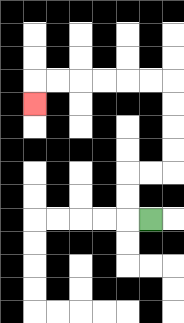{'start': '[6, 9]', 'end': '[1, 4]', 'path_directions': 'L,U,U,R,R,U,U,U,U,L,L,L,L,L,L,D', 'path_coordinates': '[[6, 9], [5, 9], [5, 8], [5, 7], [6, 7], [7, 7], [7, 6], [7, 5], [7, 4], [7, 3], [6, 3], [5, 3], [4, 3], [3, 3], [2, 3], [1, 3], [1, 4]]'}